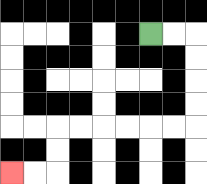{'start': '[6, 1]', 'end': '[0, 7]', 'path_directions': 'R,R,D,D,D,D,L,L,L,L,L,L,D,D,L,L', 'path_coordinates': '[[6, 1], [7, 1], [8, 1], [8, 2], [8, 3], [8, 4], [8, 5], [7, 5], [6, 5], [5, 5], [4, 5], [3, 5], [2, 5], [2, 6], [2, 7], [1, 7], [0, 7]]'}